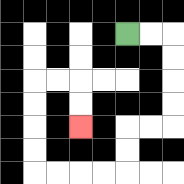{'start': '[5, 1]', 'end': '[3, 5]', 'path_directions': 'R,R,D,D,D,D,L,L,D,D,L,L,L,L,U,U,U,U,R,R,D,D', 'path_coordinates': '[[5, 1], [6, 1], [7, 1], [7, 2], [7, 3], [7, 4], [7, 5], [6, 5], [5, 5], [5, 6], [5, 7], [4, 7], [3, 7], [2, 7], [1, 7], [1, 6], [1, 5], [1, 4], [1, 3], [2, 3], [3, 3], [3, 4], [3, 5]]'}